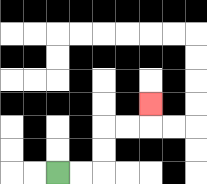{'start': '[2, 7]', 'end': '[6, 4]', 'path_directions': 'R,R,U,U,R,R,U', 'path_coordinates': '[[2, 7], [3, 7], [4, 7], [4, 6], [4, 5], [5, 5], [6, 5], [6, 4]]'}